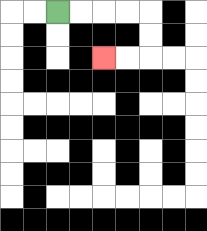{'start': '[2, 0]', 'end': '[4, 2]', 'path_directions': 'R,R,R,R,D,D,L,L', 'path_coordinates': '[[2, 0], [3, 0], [4, 0], [5, 0], [6, 0], [6, 1], [6, 2], [5, 2], [4, 2]]'}